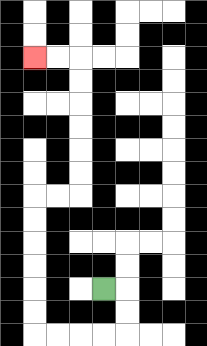{'start': '[4, 12]', 'end': '[1, 2]', 'path_directions': 'R,D,D,L,L,L,L,U,U,U,U,U,U,R,R,U,U,U,U,U,U,L,L', 'path_coordinates': '[[4, 12], [5, 12], [5, 13], [5, 14], [4, 14], [3, 14], [2, 14], [1, 14], [1, 13], [1, 12], [1, 11], [1, 10], [1, 9], [1, 8], [2, 8], [3, 8], [3, 7], [3, 6], [3, 5], [3, 4], [3, 3], [3, 2], [2, 2], [1, 2]]'}